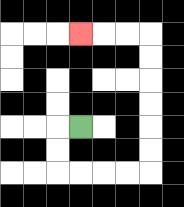{'start': '[3, 5]', 'end': '[3, 1]', 'path_directions': 'L,D,D,R,R,R,R,U,U,U,U,U,U,L,L,L', 'path_coordinates': '[[3, 5], [2, 5], [2, 6], [2, 7], [3, 7], [4, 7], [5, 7], [6, 7], [6, 6], [6, 5], [6, 4], [6, 3], [6, 2], [6, 1], [5, 1], [4, 1], [3, 1]]'}